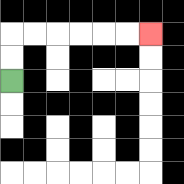{'start': '[0, 3]', 'end': '[6, 1]', 'path_directions': 'U,U,R,R,R,R,R,R', 'path_coordinates': '[[0, 3], [0, 2], [0, 1], [1, 1], [2, 1], [3, 1], [4, 1], [5, 1], [6, 1]]'}